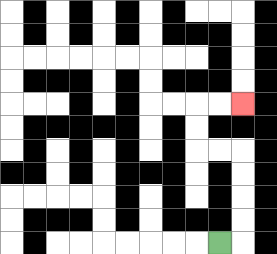{'start': '[9, 10]', 'end': '[10, 4]', 'path_directions': 'R,U,U,U,U,L,L,U,U,R,R', 'path_coordinates': '[[9, 10], [10, 10], [10, 9], [10, 8], [10, 7], [10, 6], [9, 6], [8, 6], [8, 5], [8, 4], [9, 4], [10, 4]]'}